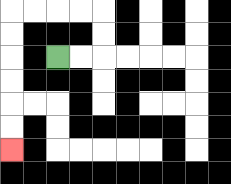{'start': '[2, 2]', 'end': '[0, 6]', 'path_directions': 'R,R,U,U,L,L,L,L,D,D,D,D,D,D', 'path_coordinates': '[[2, 2], [3, 2], [4, 2], [4, 1], [4, 0], [3, 0], [2, 0], [1, 0], [0, 0], [0, 1], [0, 2], [0, 3], [0, 4], [0, 5], [0, 6]]'}